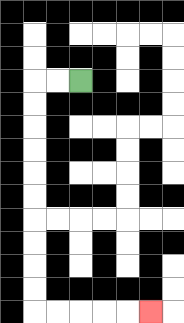{'start': '[3, 3]', 'end': '[6, 13]', 'path_directions': 'L,L,D,D,D,D,D,D,D,D,D,D,R,R,R,R,R', 'path_coordinates': '[[3, 3], [2, 3], [1, 3], [1, 4], [1, 5], [1, 6], [1, 7], [1, 8], [1, 9], [1, 10], [1, 11], [1, 12], [1, 13], [2, 13], [3, 13], [4, 13], [5, 13], [6, 13]]'}